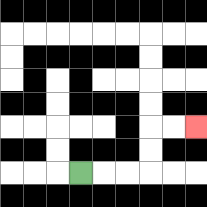{'start': '[3, 7]', 'end': '[8, 5]', 'path_directions': 'R,R,R,U,U,R,R', 'path_coordinates': '[[3, 7], [4, 7], [5, 7], [6, 7], [6, 6], [6, 5], [7, 5], [8, 5]]'}